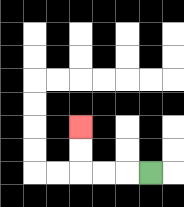{'start': '[6, 7]', 'end': '[3, 5]', 'path_directions': 'L,L,L,U,U', 'path_coordinates': '[[6, 7], [5, 7], [4, 7], [3, 7], [3, 6], [3, 5]]'}